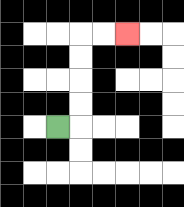{'start': '[2, 5]', 'end': '[5, 1]', 'path_directions': 'R,U,U,U,U,R,R', 'path_coordinates': '[[2, 5], [3, 5], [3, 4], [3, 3], [3, 2], [3, 1], [4, 1], [5, 1]]'}